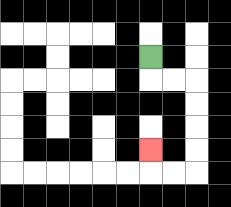{'start': '[6, 2]', 'end': '[6, 6]', 'path_directions': 'D,R,R,D,D,D,D,L,L,U', 'path_coordinates': '[[6, 2], [6, 3], [7, 3], [8, 3], [8, 4], [8, 5], [8, 6], [8, 7], [7, 7], [6, 7], [6, 6]]'}